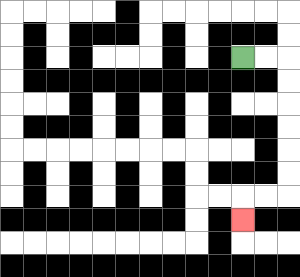{'start': '[10, 2]', 'end': '[10, 9]', 'path_directions': 'R,R,D,D,D,D,D,D,L,L,D', 'path_coordinates': '[[10, 2], [11, 2], [12, 2], [12, 3], [12, 4], [12, 5], [12, 6], [12, 7], [12, 8], [11, 8], [10, 8], [10, 9]]'}